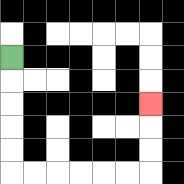{'start': '[0, 2]', 'end': '[6, 4]', 'path_directions': 'D,D,D,D,D,R,R,R,R,R,R,U,U,U', 'path_coordinates': '[[0, 2], [0, 3], [0, 4], [0, 5], [0, 6], [0, 7], [1, 7], [2, 7], [3, 7], [4, 7], [5, 7], [6, 7], [6, 6], [6, 5], [6, 4]]'}